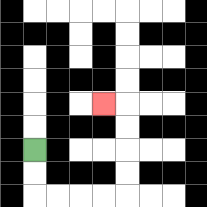{'start': '[1, 6]', 'end': '[4, 4]', 'path_directions': 'D,D,R,R,R,R,U,U,U,U,L', 'path_coordinates': '[[1, 6], [1, 7], [1, 8], [2, 8], [3, 8], [4, 8], [5, 8], [5, 7], [5, 6], [5, 5], [5, 4], [4, 4]]'}